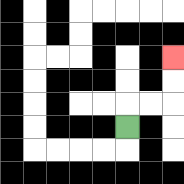{'start': '[5, 5]', 'end': '[7, 2]', 'path_directions': 'U,R,R,U,U', 'path_coordinates': '[[5, 5], [5, 4], [6, 4], [7, 4], [7, 3], [7, 2]]'}